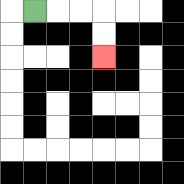{'start': '[1, 0]', 'end': '[4, 2]', 'path_directions': 'R,R,R,D,D', 'path_coordinates': '[[1, 0], [2, 0], [3, 0], [4, 0], [4, 1], [4, 2]]'}